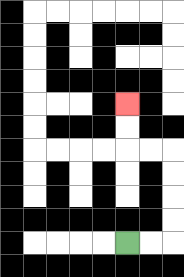{'start': '[5, 10]', 'end': '[5, 4]', 'path_directions': 'R,R,U,U,U,U,L,L,U,U', 'path_coordinates': '[[5, 10], [6, 10], [7, 10], [7, 9], [7, 8], [7, 7], [7, 6], [6, 6], [5, 6], [5, 5], [5, 4]]'}